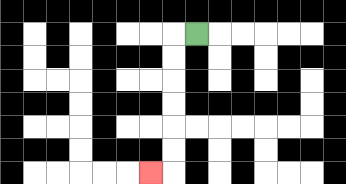{'start': '[8, 1]', 'end': '[6, 7]', 'path_directions': 'L,D,D,D,D,D,D,L', 'path_coordinates': '[[8, 1], [7, 1], [7, 2], [7, 3], [7, 4], [7, 5], [7, 6], [7, 7], [6, 7]]'}